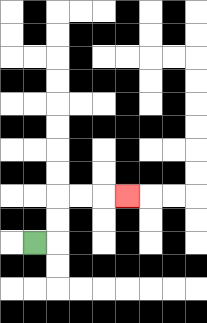{'start': '[1, 10]', 'end': '[5, 8]', 'path_directions': 'R,U,U,R,R,R', 'path_coordinates': '[[1, 10], [2, 10], [2, 9], [2, 8], [3, 8], [4, 8], [5, 8]]'}